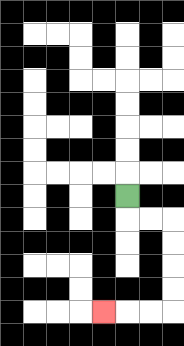{'start': '[5, 8]', 'end': '[4, 13]', 'path_directions': 'D,R,R,D,D,D,D,L,L,L', 'path_coordinates': '[[5, 8], [5, 9], [6, 9], [7, 9], [7, 10], [7, 11], [7, 12], [7, 13], [6, 13], [5, 13], [4, 13]]'}